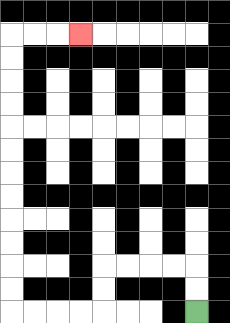{'start': '[8, 13]', 'end': '[3, 1]', 'path_directions': 'U,U,L,L,L,L,D,D,L,L,L,L,U,U,U,U,U,U,U,U,U,U,U,U,R,R,R', 'path_coordinates': '[[8, 13], [8, 12], [8, 11], [7, 11], [6, 11], [5, 11], [4, 11], [4, 12], [4, 13], [3, 13], [2, 13], [1, 13], [0, 13], [0, 12], [0, 11], [0, 10], [0, 9], [0, 8], [0, 7], [0, 6], [0, 5], [0, 4], [0, 3], [0, 2], [0, 1], [1, 1], [2, 1], [3, 1]]'}